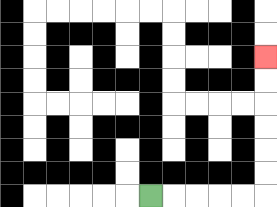{'start': '[6, 8]', 'end': '[11, 2]', 'path_directions': 'R,R,R,R,R,U,U,U,U,U,U', 'path_coordinates': '[[6, 8], [7, 8], [8, 8], [9, 8], [10, 8], [11, 8], [11, 7], [11, 6], [11, 5], [11, 4], [11, 3], [11, 2]]'}